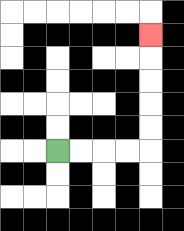{'start': '[2, 6]', 'end': '[6, 1]', 'path_directions': 'R,R,R,R,U,U,U,U,U', 'path_coordinates': '[[2, 6], [3, 6], [4, 6], [5, 6], [6, 6], [6, 5], [6, 4], [6, 3], [6, 2], [6, 1]]'}